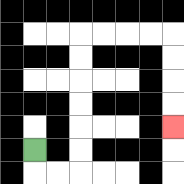{'start': '[1, 6]', 'end': '[7, 5]', 'path_directions': 'D,R,R,U,U,U,U,U,U,R,R,R,R,D,D,D,D', 'path_coordinates': '[[1, 6], [1, 7], [2, 7], [3, 7], [3, 6], [3, 5], [3, 4], [3, 3], [3, 2], [3, 1], [4, 1], [5, 1], [6, 1], [7, 1], [7, 2], [7, 3], [7, 4], [7, 5]]'}